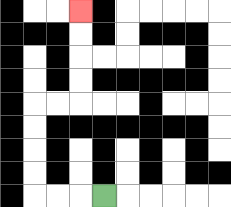{'start': '[4, 8]', 'end': '[3, 0]', 'path_directions': 'L,L,L,U,U,U,U,R,R,U,U,U,U', 'path_coordinates': '[[4, 8], [3, 8], [2, 8], [1, 8], [1, 7], [1, 6], [1, 5], [1, 4], [2, 4], [3, 4], [3, 3], [3, 2], [3, 1], [3, 0]]'}